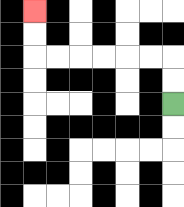{'start': '[7, 4]', 'end': '[1, 0]', 'path_directions': 'U,U,L,L,L,L,L,L,U,U', 'path_coordinates': '[[7, 4], [7, 3], [7, 2], [6, 2], [5, 2], [4, 2], [3, 2], [2, 2], [1, 2], [1, 1], [1, 0]]'}